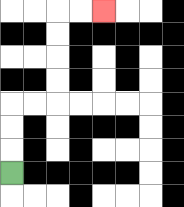{'start': '[0, 7]', 'end': '[4, 0]', 'path_directions': 'U,U,U,R,R,U,U,U,U,R,R', 'path_coordinates': '[[0, 7], [0, 6], [0, 5], [0, 4], [1, 4], [2, 4], [2, 3], [2, 2], [2, 1], [2, 0], [3, 0], [4, 0]]'}